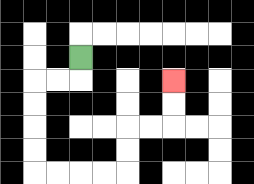{'start': '[3, 2]', 'end': '[7, 3]', 'path_directions': 'D,L,L,D,D,D,D,R,R,R,R,U,U,R,R,U,U', 'path_coordinates': '[[3, 2], [3, 3], [2, 3], [1, 3], [1, 4], [1, 5], [1, 6], [1, 7], [2, 7], [3, 7], [4, 7], [5, 7], [5, 6], [5, 5], [6, 5], [7, 5], [7, 4], [7, 3]]'}